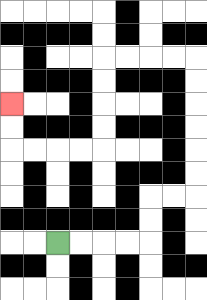{'start': '[2, 10]', 'end': '[0, 4]', 'path_directions': 'R,R,R,R,U,U,R,R,U,U,U,U,U,U,L,L,L,L,D,D,D,D,L,L,L,L,U,U', 'path_coordinates': '[[2, 10], [3, 10], [4, 10], [5, 10], [6, 10], [6, 9], [6, 8], [7, 8], [8, 8], [8, 7], [8, 6], [8, 5], [8, 4], [8, 3], [8, 2], [7, 2], [6, 2], [5, 2], [4, 2], [4, 3], [4, 4], [4, 5], [4, 6], [3, 6], [2, 6], [1, 6], [0, 6], [0, 5], [0, 4]]'}